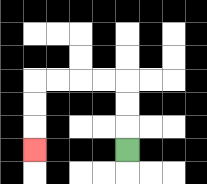{'start': '[5, 6]', 'end': '[1, 6]', 'path_directions': 'U,U,U,L,L,L,L,D,D,D', 'path_coordinates': '[[5, 6], [5, 5], [5, 4], [5, 3], [4, 3], [3, 3], [2, 3], [1, 3], [1, 4], [1, 5], [1, 6]]'}